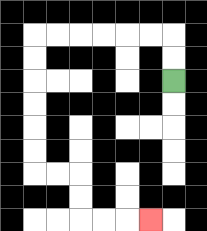{'start': '[7, 3]', 'end': '[6, 9]', 'path_directions': 'U,U,L,L,L,L,L,L,D,D,D,D,D,D,R,R,D,D,R,R,R', 'path_coordinates': '[[7, 3], [7, 2], [7, 1], [6, 1], [5, 1], [4, 1], [3, 1], [2, 1], [1, 1], [1, 2], [1, 3], [1, 4], [1, 5], [1, 6], [1, 7], [2, 7], [3, 7], [3, 8], [3, 9], [4, 9], [5, 9], [6, 9]]'}